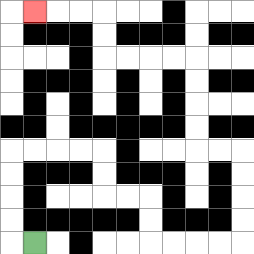{'start': '[1, 10]', 'end': '[1, 0]', 'path_directions': 'L,U,U,U,U,R,R,R,R,D,D,R,R,D,D,R,R,R,R,U,U,U,U,L,L,U,U,U,U,L,L,L,L,U,U,L,L,L', 'path_coordinates': '[[1, 10], [0, 10], [0, 9], [0, 8], [0, 7], [0, 6], [1, 6], [2, 6], [3, 6], [4, 6], [4, 7], [4, 8], [5, 8], [6, 8], [6, 9], [6, 10], [7, 10], [8, 10], [9, 10], [10, 10], [10, 9], [10, 8], [10, 7], [10, 6], [9, 6], [8, 6], [8, 5], [8, 4], [8, 3], [8, 2], [7, 2], [6, 2], [5, 2], [4, 2], [4, 1], [4, 0], [3, 0], [2, 0], [1, 0]]'}